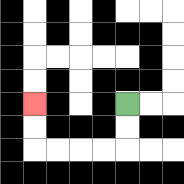{'start': '[5, 4]', 'end': '[1, 4]', 'path_directions': 'D,D,L,L,L,L,U,U', 'path_coordinates': '[[5, 4], [5, 5], [5, 6], [4, 6], [3, 6], [2, 6], [1, 6], [1, 5], [1, 4]]'}